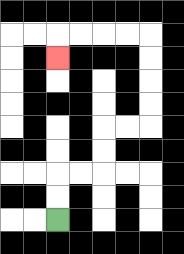{'start': '[2, 9]', 'end': '[2, 2]', 'path_directions': 'U,U,R,R,U,U,R,R,U,U,U,U,L,L,L,L,D', 'path_coordinates': '[[2, 9], [2, 8], [2, 7], [3, 7], [4, 7], [4, 6], [4, 5], [5, 5], [6, 5], [6, 4], [6, 3], [6, 2], [6, 1], [5, 1], [4, 1], [3, 1], [2, 1], [2, 2]]'}